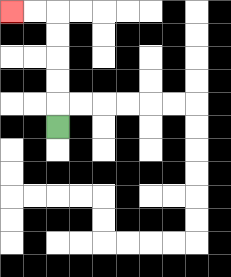{'start': '[2, 5]', 'end': '[0, 0]', 'path_directions': 'U,U,U,U,U,L,L', 'path_coordinates': '[[2, 5], [2, 4], [2, 3], [2, 2], [2, 1], [2, 0], [1, 0], [0, 0]]'}